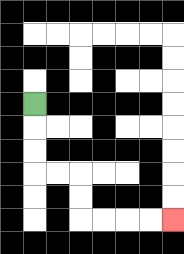{'start': '[1, 4]', 'end': '[7, 9]', 'path_directions': 'D,D,D,R,R,D,D,R,R,R,R', 'path_coordinates': '[[1, 4], [1, 5], [1, 6], [1, 7], [2, 7], [3, 7], [3, 8], [3, 9], [4, 9], [5, 9], [6, 9], [7, 9]]'}